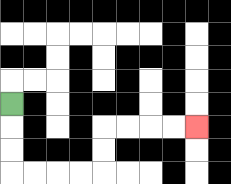{'start': '[0, 4]', 'end': '[8, 5]', 'path_directions': 'D,D,D,R,R,R,R,U,U,R,R,R,R', 'path_coordinates': '[[0, 4], [0, 5], [0, 6], [0, 7], [1, 7], [2, 7], [3, 7], [4, 7], [4, 6], [4, 5], [5, 5], [6, 5], [7, 5], [8, 5]]'}